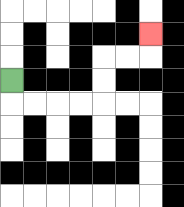{'start': '[0, 3]', 'end': '[6, 1]', 'path_directions': 'D,R,R,R,R,U,U,R,R,U', 'path_coordinates': '[[0, 3], [0, 4], [1, 4], [2, 4], [3, 4], [4, 4], [4, 3], [4, 2], [5, 2], [6, 2], [6, 1]]'}